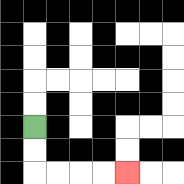{'start': '[1, 5]', 'end': '[5, 7]', 'path_directions': 'D,D,R,R,R,R', 'path_coordinates': '[[1, 5], [1, 6], [1, 7], [2, 7], [3, 7], [4, 7], [5, 7]]'}